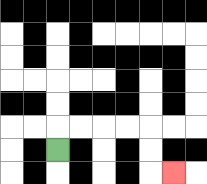{'start': '[2, 6]', 'end': '[7, 7]', 'path_directions': 'U,R,R,R,R,D,D,R', 'path_coordinates': '[[2, 6], [2, 5], [3, 5], [4, 5], [5, 5], [6, 5], [6, 6], [6, 7], [7, 7]]'}